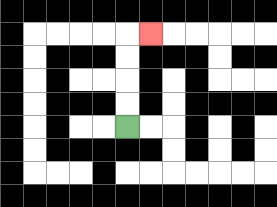{'start': '[5, 5]', 'end': '[6, 1]', 'path_directions': 'U,U,U,U,R', 'path_coordinates': '[[5, 5], [5, 4], [5, 3], [5, 2], [5, 1], [6, 1]]'}